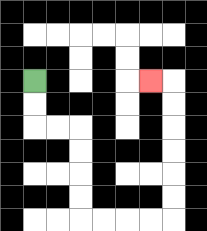{'start': '[1, 3]', 'end': '[6, 3]', 'path_directions': 'D,D,R,R,D,D,D,D,R,R,R,R,U,U,U,U,U,U,L', 'path_coordinates': '[[1, 3], [1, 4], [1, 5], [2, 5], [3, 5], [3, 6], [3, 7], [3, 8], [3, 9], [4, 9], [5, 9], [6, 9], [7, 9], [7, 8], [7, 7], [7, 6], [7, 5], [7, 4], [7, 3], [6, 3]]'}